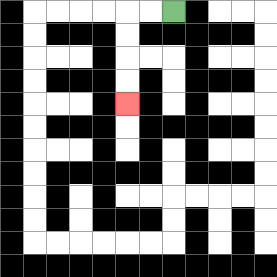{'start': '[7, 0]', 'end': '[5, 4]', 'path_directions': 'L,L,D,D,D,D', 'path_coordinates': '[[7, 0], [6, 0], [5, 0], [5, 1], [5, 2], [5, 3], [5, 4]]'}